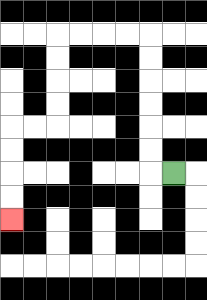{'start': '[7, 7]', 'end': '[0, 9]', 'path_directions': 'L,U,U,U,U,U,U,L,L,L,L,D,D,D,D,L,L,D,D,D,D', 'path_coordinates': '[[7, 7], [6, 7], [6, 6], [6, 5], [6, 4], [6, 3], [6, 2], [6, 1], [5, 1], [4, 1], [3, 1], [2, 1], [2, 2], [2, 3], [2, 4], [2, 5], [1, 5], [0, 5], [0, 6], [0, 7], [0, 8], [0, 9]]'}